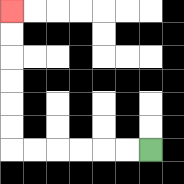{'start': '[6, 6]', 'end': '[0, 0]', 'path_directions': 'L,L,L,L,L,L,U,U,U,U,U,U', 'path_coordinates': '[[6, 6], [5, 6], [4, 6], [3, 6], [2, 6], [1, 6], [0, 6], [0, 5], [0, 4], [0, 3], [0, 2], [0, 1], [0, 0]]'}